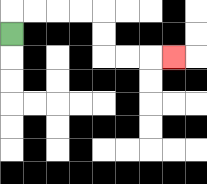{'start': '[0, 1]', 'end': '[7, 2]', 'path_directions': 'U,R,R,R,R,D,D,R,R,R', 'path_coordinates': '[[0, 1], [0, 0], [1, 0], [2, 0], [3, 0], [4, 0], [4, 1], [4, 2], [5, 2], [6, 2], [7, 2]]'}